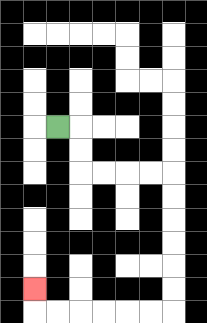{'start': '[2, 5]', 'end': '[1, 12]', 'path_directions': 'R,D,D,R,R,R,R,D,D,D,D,D,D,L,L,L,L,L,L,U', 'path_coordinates': '[[2, 5], [3, 5], [3, 6], [3, 7], [4, 7], [5, 7], [6, 7], [7, 7], [7, 8], [7, 9], [7, 10], [7, 11], [7, 12], [7, 13], [6, 13], [5, 13], [4, 13], [3, 13], [2, 13], [1, 13], [1, 12]]'}